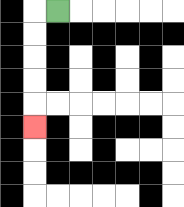{'start': '[2, 0]', 'end': '[1, 5]', 'path_directions': 'L,D,D,D,D,D', 'path_coordinates': '[[2, 0], [1, 0], [1, 1], [1, 2], [1, 3], [1, 4], [1, 5]]'}